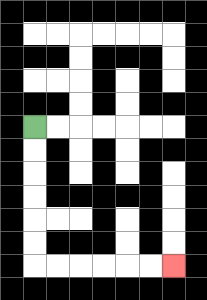{'start': '[1, 5]', 'end': '[7, 11]', 'path_directions': 'D,D,D,D,D,D,R,R,R,R,R,R', 'path_coordinates': '[[1, 5], [1, 6], [1, 7], [1, 8], [1, 9], [1, 10], [1, 11], [2, 11], [3, 11], [4, 11], [5, 11], [6, 11], [7, 11]]'}